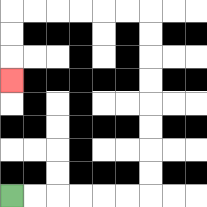{'start': '[0, 8]', 'end': '[0, 3]', 'path_directions': 'R,R,R,R,R,R,U,U,U,U,U,U,U,U,L,L,L,L,L,L,D,D,D', 'path_coordinates': '[[0, 8], [1, 8], [2, 8], [3, 8], [4, 8], [5, 8], [6, 8], [6, 7], [6, 6], [6, 5], [6, 4], [6, 3], [6, 2], [6, 1], [6, 0], [5, 0], [4, 0], [3, 0], [2, 0], [1, 0], [0, 0], [0, 1], [0, 2], [0, 3]]'}